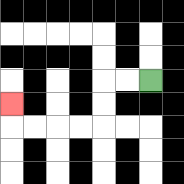{'start': '[6, 3]', 'end': '[0, 4]', 'path_directions': 'L,L,D,D,L,L,L,L,U', 'path_coordinates': '[[6, 3], [5, 3], [4, 3], [4, 4], [4, 5], [3, 5], [2, 5], [1, 5], [0, 5], [0, 4]]'}